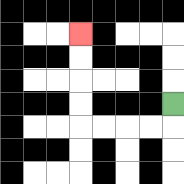{'start': '[7, 4]', 'end': '[3, 1]', 'path_directions': 'D,L,L,L,L,U,U,U,U', 'path_coordinates': '[[7, 4], [7, 5], [6, 5], [5, 5], [4, 5], [3, 5], [3, 4], [3, 3], [3, 2], [3, 1]]'}